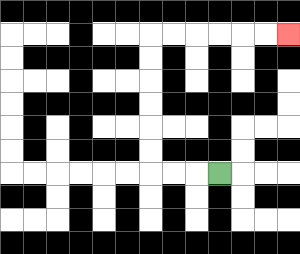{'start': '[9, 7]', 'end': '[12, 1]', 'path_directions': 'L,L,L,U,U,U,U,U,U,R,R,R,R,R,R', 'path_coordinates': '[[9, 7], [8, 7], [7, 7], [6, 7], [6, 6], [6, 5], [6, 4], [6, 3], [6, 2], [6, 1], [7, 1], [8, 1], [9, 1], [10, 1], [11, 1], [12, 1]]'}